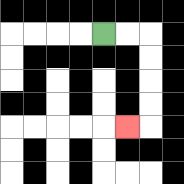{'start': '[4, 1]', 'end': '[5, 5]', 'path_directions': 'R,R,D,D,D,D,L', 'path_coordinates': '[[4, 1], [5, 1], [6, 1], [6, 2], [6, 3], [6, 4], [6, 5], [5, 5]]'}